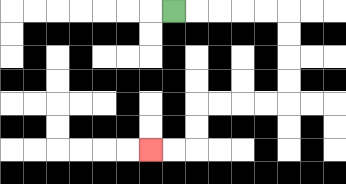{'start': '[7, 0]', 'end': '[6, 6]', 'path_directions': 'R,R,R,R,R,D,D,D,D,L,L,L,L,D,D,L,L', 'path_coordinates': '[[7, 0], [8, 0], [9, 0], [10, 0], [11, 0], [12, 0], [12, 1], [12, 2], [12, 3], [12, 4], [11, 4], [10, 4], [9, 4], [8, 4], [8, 5], [8, 6], [7, 6], [6, 6]]'}